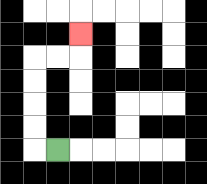{'start': '[2, 6]', 'end': '[3, 1]', 'path_directions': 'L,U,U,U,U,R,R,U', 'path_coordinates': '[[2, 6], [1, 6], [1, 5], [1, 4], [1, 3], [1, 2], [2, 2], [3, 2], [3, 1]]'}